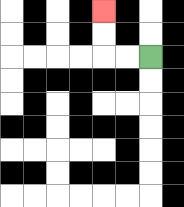{'start': '[6, 2]', 'end': '[4, 0]', 'path_directions': 'L,L,U,U', 'path_coordinates': '[[6, 2], [5, 2], [4, 2], [4, 1], [4, 0]]'}